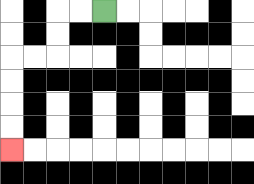{'start': '[4, 0]', 'end': '[0, 6]', 'path_directions': 'L,L,D,D,L,L,D,D,D,D', 'path_coordinates': '[[4, 0], [3, 0], [2, 0], [2, 1], [2, 2], [1, 2], [0, 2], [0, 3], [0, 4], [0, 5], [0, 6]]'}